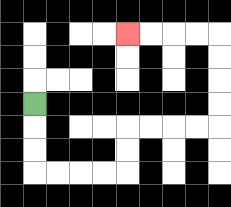{'start': '[1, 4]', 'end': '[5, 1]', 'path_directions': 'D,D,D,R,R,R,R,U,U,R,R,R,R,U,U,U,U,L,L,L,L', 'path_coordinates': '[[1, 4], [1, 5], [1, 6], [1, 7], [2, 7], [3, 7], [4, 7], [5, 7], [5, 6], [5, 5], [6, 5], [7, 5], [8, 5], [9, 5], [9, 4], [9, 3], [9, 2], [9, 1], [8, 1], [7, 1], [6, 1], [5, 1]]'}